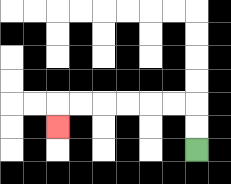{'start': '[8, 6]', 'end': '[2, 5]', 'path_directions': 'U,U,L,L,L,L,L,L,D', 'path_coordinates': '[[8, 6], [8, 5], [8, 4], [7, 4], [6, 4], [5, 4], [4, 4], [3, 4], [2, 4], [2, 5]]'}